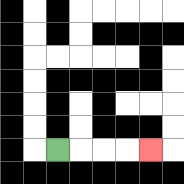{'start': '[2, 6]', 'end': '[6, 6]', 'path_directions': 'R,R,R,R', 'path_coordinates': '[[2, 6], [3, 6], [4, 6], [5, 6], [6, 6]]'}